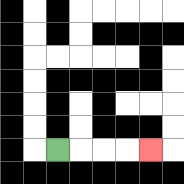{'start': '[2, 6]', 'end': '[6, 6]', 'path_directions': 'R,R,R,R', 'path_coordinates': '[[2, 6], [3, 6], [4, 6], [5, 6], [6, 6]]'}